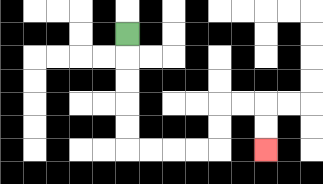{'start': '[5, 1]', 'end': '[11, 6]', 'path_directions': 'D,D,D,D,D,R,R,R,R,U,U,R,R,D,D', 'path_coordinates': '[[5, 1], [5, 2], [5, 3], [5, 4], [5, 5], [5, 6], [6, 6], [7, 6], [8, 6], [9, 6], [9, 5], [9, 4], [10, 4], [11, 4], [11, 5], [11, 6]]'}